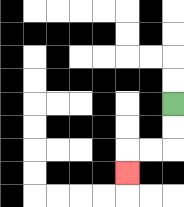{'start': '[7, 4]', 'end': '[5, 7]', 'path_directions': 'D,D,L,L,D', 'path_coordinates': '[[7, 4], [7, 5], [7, 6], [6, 6], [5, 6], [5, 7]]'}